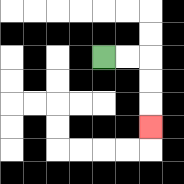{'start': '[4, 2]', 'end': '[6, 5]', 'path_directions': 'R,R,D,D,D', 'path_coordinates': '[[4, 2], [5, 2], [6, 2], [6, 3], [6, 4], [6, 5]]'}